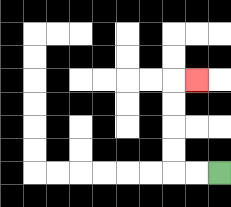{'start': '[9, 7]', 'end': '[8, 3]', 'path_directions': 'L,L,U,U,U,U,R', 'path_coordinates': '[[9, 7], [8, 7], [7, 7], [7, 6], [7, 5], [7, 4], [7, 3], [8, 3]]'}